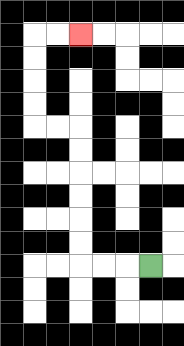{'start': '[6, 11]', 'end': '[3, 1]', 'path_directions': 'L,L,L,U,U,U,U,U,U,L,L,U,U,U,U,R,R', 'path_coordinates': '[[6, 11], [5, 11], [4, 11], [3, 11], [3, 10], [3, 9], [3, 8], [3, 7], [3, 6], [3, 5], [2, 5], [1, 5], [1, 4], [1, 3], [1, 2], [1, 1], [2, 1], [3, 1]]'}